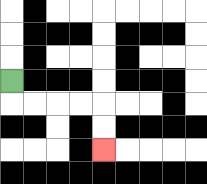{'start': '[0, 3]', 'end': '[4, 6]', 'path_directions': 'D,R,R,R,R,D,D', 'path_coordinates': '[[0, 3], [0, 4], [1, 4], [2, 4], [3, 4], [4, 4], [4, 5], [4, 6]]'}